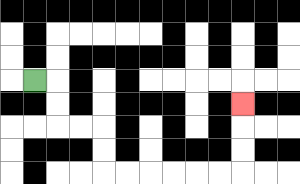{'start': '[1, 3]', 'end': '[10, 4]', 'path_directions': 'R,D,D,R,R,D,D,R,R,R,R,R,R,U,U,U', 'path_coordinates': '[[1, 3], [2, 3], [2, 4], [2, 5], [3, 5], [4, 5], [4, 6], [4, 7], [5, 7], [6, 7], [7, 7], [8, 7], [9, 7], [10, 7], [10, 6], [10, 5], [10, 4]]'}